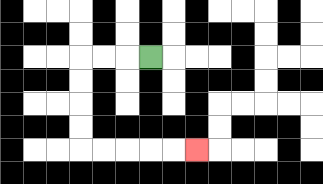{'start': '[6, 2]', 'end': '[8, 6]', 'path_directions': 'L,L,L,D,D,D,D,R,R,R,R,R', 'path_coordinates': '[[6, 2], [5, 2], [4, 2], [3, 2], [3, 3], [3, 4], [3, 5], [3, 6], [4, 6], [5, 6], [6, 6], [7, 6], [8, 6]]'}